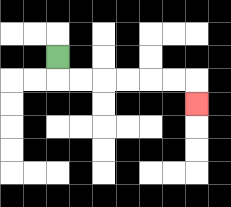{'start': '[2, 2]', 'end': '[8, 4]', 'path_directions': 'D,R,R,R,R,R,R,D', 'path_coordinates': '[[2, 2], [2, 3], [3, 3], [4, 3], [5, 3], [6, 3], [7, 3], [8, 3], [8, 4]]'}